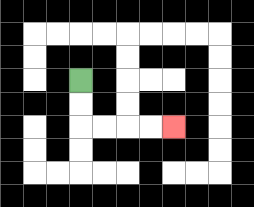{'start': '[3, 3]', 'end': '[7, 5]', 'path_directions': 'D,D,R,R,R,R', 'path_coordinates': '[[3, 3], [3, 4], [3, 5], [4, 5], [5, 5], [6, 5], [7, 5]]'}